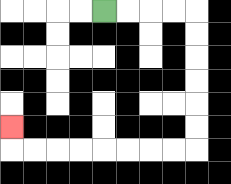{'start': '[4, 0]', 'end': '[0, 5]', 'path_directions': 'R,R,R,R,D,D,D,D,D,D,L,L,L,L,L,L,L,L,U', 'path_coordinates': '[[4, 0], [5, 0], [6, 0], [7, 0], [8, 0], [8, 1], [8, 2], [8, 3], [8, 4], [8, 5], [8, 6], [7, 6], [6, 6], [5, 6], [4, 6], [3, 6], [2, 6], [1, 6], [0, 6], [0, 5]]'}